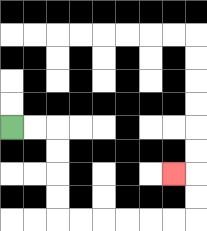{'start': '[0, 5]', 'end': '[7, 7]', 'path_directions': 'R,R,D,D,D,D,R,R,R,R,R,R,U,U,L', 'path_coordinates': '[[0, 5], [1, 5], [2, 5], [2, 6], [2, 7], [2, 8], [2, 9], [3, 9], [4, 9], [5, 9], [6, 9], [7, 9], [8, 9], [8, 8], [8, 7], [7, 7]]'}